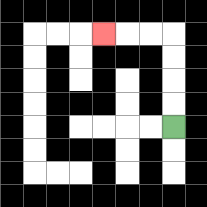{'start': '[7, 5]', 'end': '[4, 1]', 'path_directions': 'U,U,U,U,L,L,L', 'path_coordinates': '[[7, 5], [7, 4], [7, 3], [7, 2], [7, 1], [6, 1], [5, 1], [4, 1]]'}